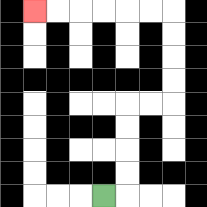{'start': '[4, 8]', 'end': '[1, 0]', 'path_directions': 'R,U,U,U,U,R,R,U,U,U,U,L,L,L,L,L,L', 'path_coordinates': '[[4, 8], [5, 8], [5, 7], [5, 6], [5, 5], [5, 4], [6, 4], [7, 4], [7, 3], [7, 2], [7, 1], [7, 0], [6, 0], [5, 0], [4, 0], [3, 0], [2, 0], [1, 0]]'}